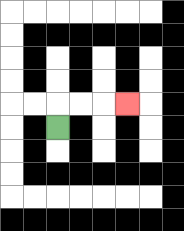{'start': '[2, 5]', 'end': '[5, 4]', 'path_directions': 'U,R,R,R', 'path_coordinates': '[[2, 5], [2, 4], [3, 4], [4, 4], [5, 4]]'}